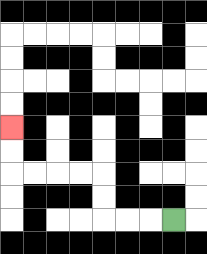{'start': '[7, 9]', 'end': '[0, 5]', 'path_directions': 'L,L,L,U,U,L,L,L,L,U,U', 'path_coordinates': '[[7, 9], [6, 9], [5, 9], [4, 9], [4, 8], [4, 7], [3, 7], [2, 7], [1, 7], [0, 7], [0, 6], [0, 5]]'}